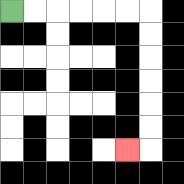{'start': '[0, 0]', 'end': '[5, 6]', 'path_directions': 'R,R,R,R,R,R,D,D,D,D,D,D,L', 'path_coordinates': '[[0, 0], [1, 0], [2, 0], [3, 0], [4, 0], [5, 0], [6, 0], [6, 1], [6, 2], [6, 3], [6, 4], [6, 5], [6, 6], [5, 6]]'}